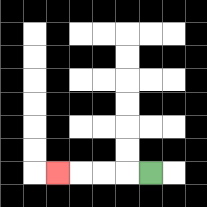{'start': '[6, 7]', 'end': '[2, 7]', 'path_directions': 'L,L,L,L', 'path_coordinates': '[[6, 7], [5, 7], [4, 7], [3, 7], [2, 7]]'}